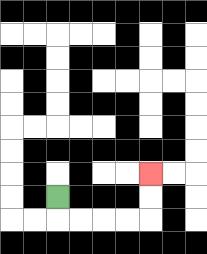{'start': '[2, 8]', 'end': '[6, 7]', 'path_directions': 'D,R,R,R,R,U,U', 'path_coordinates': '[[2, 8], [2, 9], [3, 9], [4, 9], [5, 9], [6, 9], [6, 8], [6, 7]]'}